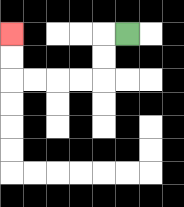{'start': '[5, 1]', 'end': '[0, 1]', 'path_directions': 'L,D,D,L,L,L,L,U,U', 'path_coordinates': '[[5, 1], [4, 1], [4, 2], [4, 3], [3, 3], [2, 3], [1, 3], [0, 3], [0, 2], [0, 1]]'}